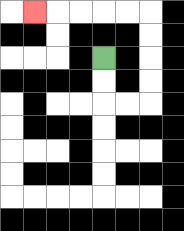{'start': '[4, 2]', 'end': '[1, 0]', 'path_directions': 'D,D,R,R,U,U,U,U,L,L,L,L,L', 'path_coordinates': '[[4, 2], [4, 3], [4, 4], [5, 4], [6, 4], [6, 3], [6, 2], [6, 1], [6, 0], [5, 0], [4, 0], [3, 0], [2, 0], [1, 0]]'}